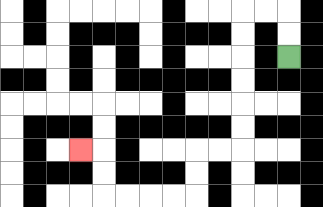{'start': '[12, 2]', 'end': '[3, 6]', 'path_directions': 'U,U,L,L,D,D,D,D,D,D,L,L,D,D,L,L,L,L,U,U,L', 'path_coordinates': '[[12, 2], [12, 1], [12, 0], [11, 0], [10, 0], [10, 1], [10, 2], [10, 3], [10, 4], [10, 5], [10, 6], [9, 6], [8, 6], [8, 7], [8, 8], [7, 8], [6, 8], [5, 8], [4, 8], [4, 7], [4, 6], [3, 6]]'}